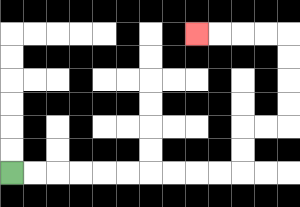{'start': '[0, 7]', 'end': '[8, 1]', 'path_directions': 'R,R,R,R,R,R,R,R,R,R,U,U,R,R,U,U,U,U,L,L,L,L', 'path_coordinates': '[[0, 7], [1, 7], [2, 7], [3, 7], [4, 7], [5, 7], [6, 7], [7, 7], [8, 7], [9, 7], [10, 7], [10, 6], [10, 5], [11, 5], [12, 5], [12, 4], [12, 3], [12, 2], [12, 1], [11, 1], [10, 1], [9, 1], [8, 1]]'}